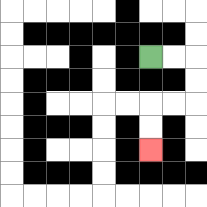{'start': '[6, 2]', 'end': '[6, 6]', 'path_directions': 'R,R,D,D,L,L,D,D', 'path_coordinates': '[[6, 2], [7, 2], [8, 2], [8, 3], [8, 4], [7, 4], [6, 4], [6, 5], [6, 6]]'}